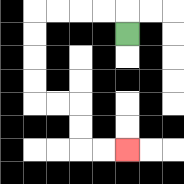{'start': '[5, 1]', 'end': '[5, 6]', 'path_directions': 'U,L,L,L,L,D,D,D,D,R,R,D,D,R,R', 'path_coordinates': '[[5, 1], [5, 0], [4, 0], [3, 0], [2, 0], [1, 0], [1, 1], [1, 2], [1, 3], [1, 4], [2, 4], [3, 4], [3, 5], [3, 6], [4, 6], [5, 6]]'}